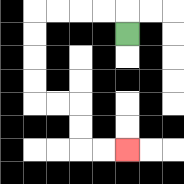{'start': '[5, 1]', 'end': '[5, 6]', 'path_directions': 'U,L,L,L,L,D,D,D,D,R,R,D,D,R,R', 'path_coordinates': '[[5, 1], [5, 0], [4, 0], [3, 0], [2, 0], [1, 0], [1, 1], [1, 2], [1, 3], [1, 4], [2, 4], [3, 4], [3, 5], [3, 6], [4, 6], [5, 6]]'}